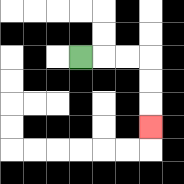{'start': '[3, 2]', 'end': '[6, 5]', 'path_directions': 'R,R,R,D,D,D', 'path_coordinates': '[[3, 2], [4, 2], [5, 2], [6, 2], [6, 3], [6, 4], [6, 5]]'}